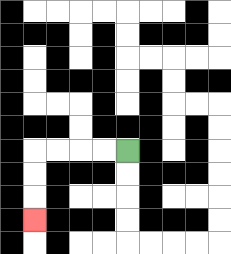{'start': '[5, 6]', 'end': '[1, 9]', 'path_directions': 'L,L,L,L,D,D,D', 'path_coordinates': '[[5, 6], [4, 6], [3, 6], [2, 6], [1, 6], [1, 7], [1, 8], [1, 9]]'}